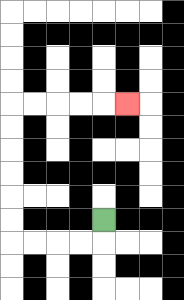{'start': '[4, 9]', 'end': '[5, 4]', 'path_directions': 'D,L,L,L,L,U,U,U,U,U,U,R,R,R,R,R', 'path_coordinates': '[[4, 9], [4, 10], [3, 10], [2, 10], [1, 10], [0, 10], [0, 9], [0, 8], [0, 7], [0, 6], [0, 5], [0, 4], [1, 4], [2, 4], [3, 4], [4, 4], [5, 4]]'}